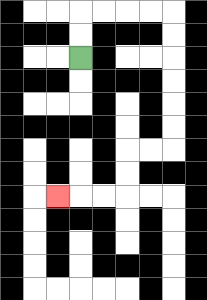{'start': '[3, 2]', 'end': '[2, 8]', 'path_directions': 'U,U,R,R,R,R,D,D,D,D,D,D,L,L,D,D,L,L,L', 'path_coordinates': '[[3, 2], [3, 1], [3, 0], [4, 0], [5, 0], [6, 0], [7, 0], [7, 1], [7, 2], [7, 3], [7, 4], [7, 5], [7, 6], [6, 6], [5, 6], [5, 7], [5, 8], [4, 8], [3, 8], [2, 8]]'}